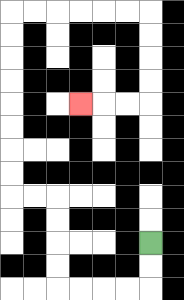{'start': '[6, 10]', 'end': '[3, 4]', 'path_directions': 'D,D,L,L,L,L,U,U,U,U,L,L,U,U,U,U,U,U,U,U,R,R,R,R,R,R,D,D,D,D,L,L,L', 'path_coordinates': '[[6, 10], [6, 11], [6, 12], [5, 12], [4, 12], [3, 12], [2, 12], [2, 11], [2, 10], [2, 9], [2, 8], [1, 8], [0, 8], [0, 7], [0, 6], [0, 5], [0, 4], [0, 3], [0, 2], [0, 1], [0, 0], [1, 0], [2, 0], [3, 0], [4, 0], [5, 0], [6, 0], [6, 1], [6, 2], [6, 3], [6, 4], [5, 4], [4, 4], [3, 4]]'}